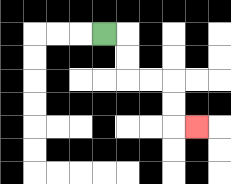{'start': '[4, 1]', 'end': '[8, 5]', 'path_directions': 'R,D,D,R,R,D,D,R', 'path_coordinates': '[[4, 1], [5, 1], [5, 2], [5, 3], [6, 3], [7, 3], [7, 4], [7, 5], [8, 5]]'}